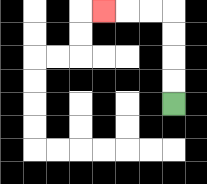{'start': '[7, 4]', 'end': '[4, 0]', 'path_directions': 'U,U,U,U,L,L,L', 'path_coordinates': '[[7, 4], [7, 3], [7, 2], [7, 1], [7, 0], [6, 0], [5, 0], [4, 0]]'}